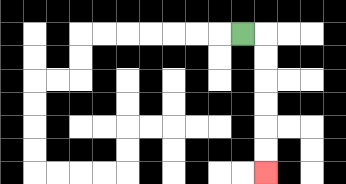{'start': '[10, 1]', 'end': '[11, 7]', 'path_directions': 'R,D,D,D,D,D,D', 'path_coordinates': '[[10, 1], [11, 1], [11, 2], [11, 3], [11, 4], [11, 5], [11, 6], [11, 7]]'}